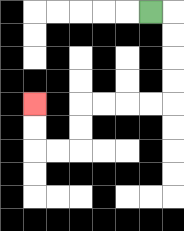{'start': '[6, 0]', 'end': '[1, 4]', 'path_directions': 'R,D,D,D,D,L,L,L,L,D,D,L,L,U,U', 'path_coordinates': '[[6, 0], [7, 0], [7, 1], [7, 2], [7, 3], [7, 4], [6, 4], [5, 4], [4, 4], [3, 4], [3, 5], [3, 6], [2, 6], [1, 6], [1, 5], [1, 4]]'}